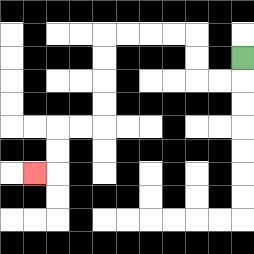{'start': '[10, 2]', 'end': '[1, 7]', 'path_directions': 'D,L,L,U,U,L,L,L,L,D,D,D,D,L,L,D,D,L', 'path_coordinates': '[[10, 2], [10, 3], [9, 3], [8, 3], [8, 2], [8, 1], [7, 1], [6, 1], [5, 1], [4, 1], [4, 2], [4, 3], [4, 4], [4, 5], [3, 5], [2, 5], [2, 6], [2, 7], [1, 7]]'}